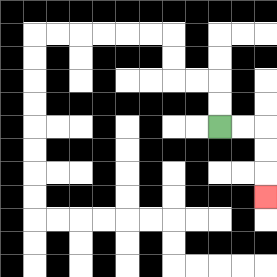{'start': '[9, 5]', 'end': '[11, 8]', 'path_directions': 'R,R,D,D,D', 'path_coordinates': '[[9, 5], [10, 5], [11, 5], [11, 6], [11, 7], [11, 8]]'}